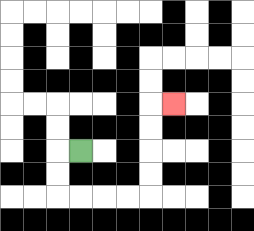{'start': '[3, 6]', 'end': '[7, 4]', 'path_directions': 'L,D,D,R,R,R,R,U,U,U,U,R', 'path_coordinates': '[[3, 6], [2, 6], [2, 7], [2, 8], [3, 8], [4, 8], [5, 8], [6, 8], [6, 7], [6, 6], [6, 5], [6, 4], [7, 4]]'}